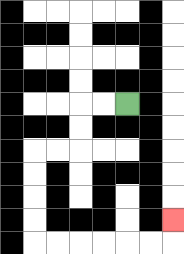{'start': '[5, 4]', 'end': '[7, 9]', 'path_directions': 'L,L,D,D,L,L,D,D,D,D,R,R,R,R,R,R,U', 'path_coordinates': '[[5, 4], [4, 4], [3, 4], [3, 5], [3, 6], [2, 6], [1, 6], [1, 7], [1, 8], [1, 9], [1, 10], [2, 10], [3, 10], [4, 10], [5, 10], [6, 10], [7, 10], [7, 9]]'}